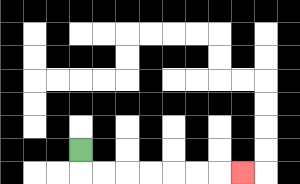{'start': '[3, 6]', 'end': '[10, 7]', 'path_directions': 'D,R,R,R,R,R,R,R', 'path_coordinates': '[[3, 6], [3, 7], [4, 7], [5, 7], [6, 7], [7, 7], [8, 7], [9, 7], [10, 7]]'}